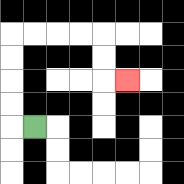{'start': '[1, 5]', 'end': '[5, 3]', 'path_directions': 'L,U,U,U,U,R,R,R,R,D,D,R', 'path_coordinates': '[[1, 5], [0, 5], [0, 4], [0, 3], [0, 2], [0, 1], [1, 1], [2, 1], [3, 1], [4, 1], [4, 2], [4, 3], [5, 3]]'}